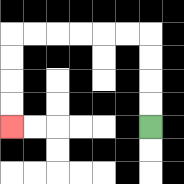{'start': '[6, 5]', 'end': '[0, 5]', 'path_directions': 'U,U,U,U,L,L,L,L,L,L,D,D,D,D', 'path_coordinates': '[[6, 5], [6, 4], [6, 3], [6, 2], [6, 1], [5, 1], [4, 1], [3, 1], [2, 1], [1, 1], [0, 1], [0, 2], [0, 3], [0, 4], [0, 5]]'}